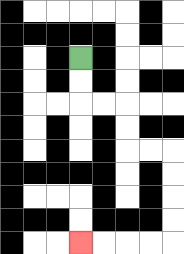{'start': '[3, 2]', 'end': '[3, 10]', 'path_directions': 'D,D,R,R,D,D,R,R,D,D,D,D,L,L,L,L', 'path_coordinates': '[[3, 2], [3, 3], [3, 4], [4, 4], [5, 4], [5, 5], [5, 6], [6, 6], [7, 6], [7, 7], [7, 8], [7, 9], [7, 10], [6, 10], [5, 10], [4, 10], [3, 10]]'}